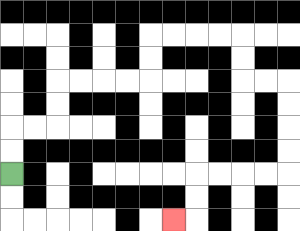{'start': '[0, 7]', 'end': '[7, 9]', 'path_directions': 'U,U,R,R,U,U,R,R,R,R,U,U,R,R,R,R,D,D,R,R,D,D,D,D,L,L,L,L,D,D,L', 'path_coordinates': '[[0, 7], [0, 6], [0, 5], [1, 5], [2, 5], [2, 4], [2, 3], [3, 3], [4, 3], [5, 3], [6, 3], [6, 2], [6, 1], [7, 1], [8, 1], [9, 1], [10, 1], [10, 2], [10, 3], [11, 3], [12, 3], [12, 4], [12, 5], [12, 6], [12, 7], [11, 7], [10, 7], [9, 7], [8, 7], [8, 8], [8, 9], [7, 9]]'}